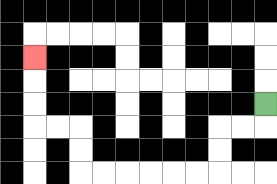{'start': '[11, 4]', 'end': '[1, 2]', 'path_directions': 'D,L,L,D,D,L,L,L,L,L,L,U,U,L,L,U,U,U', 'path_coordinates': '[[11, 4], [11, 5], [10, 5], [9, 5], [9, 6], [9, 7], [8, 7], [7, 7], [6, 7], [5, 7], [4, 7], [3, 7], [3, 6], [3, 5], [2, 5], [1, 5], [1, 4], [1, 3], [1, 2]]'}